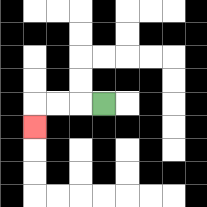{'start': '[4, 4]', 'end': '[1, 5]', 'path_directions': 'L,L,L,D', 'path_coordinates': '[[4, 4], [3, 4], [2, 4], [1, 4], [1, 5]]'}